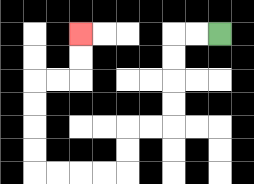{'start': '[9, 1]', 'end': '[3, 1]', 'path_directions': 'L,L,D,D,D,D,L,L,D,D,L,L,L,L,U,U,U,U,R,R,U,U', 'path_coordinates': '[[9, 1], [8, 1], [7, 1], [7, 2], [7, 3], [7, 4], [7, 5], [6, 5], [5, 5], [5, 6], [5, 7], [4, 7], [3, 7], [2, 7], [1, 7], [1, 6], [1, 5], [1, 4], [1, 3], [2, 3], [3, 3], [3, 2], [3, 1]]'}